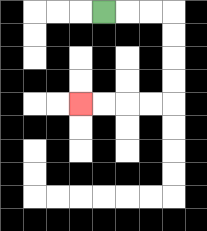{'start': '[4, 0]', 'end': '[3, 4]', 'path_directions': 'R,R,R,D,D,D,D,L,L,L,L', 'path_coordinates': '[[4, 0], [5, 0], [6, 0], [7, 0], [7, 1], [7, 2], [7, 3], [7, 4], [6, 4], [5, 4], [4, 4], [3, 4]]'}